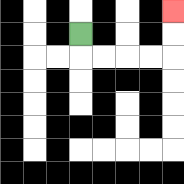{'start': '[3, 1]', 'end': '[7, 0]', 'path_directions': 'D,R,R,R,R,U,U', 'path_coordinates': '[[3, 1], [3, 2], [4, 2], [5, 2], [6, 2], [7, 2], [7, 1], [7, 0]]'}